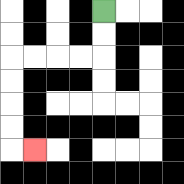{'start': '[4, 0]', 'end': '[1, 6]', 'path_directions': 'D,D,L,L,L,L,D,D,D,D,R', 'path_coordinates': '[[4, 0], [4, 1], [4, 2], [3, 2], [2, 2], [1, 2], [0, 2], [0, 3], [0, 4], [0, 5], [0, 6], [1, 6]]'}